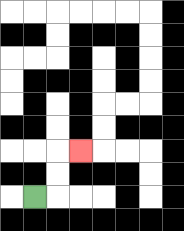{'start': '[1, 8]', 'end': '[3, 6]', 'path_directions': 'R,U,U,R', 'path_coordinates': '[[1, 8], [2, 8], [2, 7], [2, 6], [3, 6]]'}